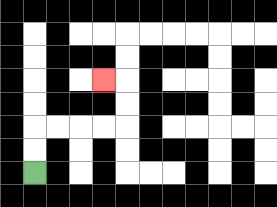{'start': '[1, 7]', 'end': '[4, 3]', 'path_directions': 'U,U,R,R,R,R,U,U,L', 'path_coordinates': '[[1, 7], [1, 6], [1, 5], [2, 5], [3, 5], [4, 5], [5, 5], [5, 4], [5, 3], [4, 3]]'}